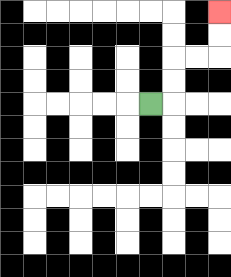{'start': '[6, 4]', 'end': '[9, 0]', 'path_directions': 'R,U,U,R,R,U,U', 'path_coordinates': '[[6, 4], [7, 4], [7, 3], [7, 2], [8, 2], [9, 2], [9, 1], [9, 0]]'}